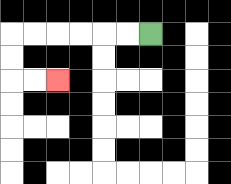{'start': '[6, 1]', 'end': '[2, 3]', 'path_directions': 'L,L,L,L,L,L,D,D,R,R', 'path_coordinates': '[[6, 1], [5, 1], [4, 1], [3, 1], [2, 1], [1, 1], [0, 1], [0, 2], [0, 3], [1, 3], [2, 3]]'}